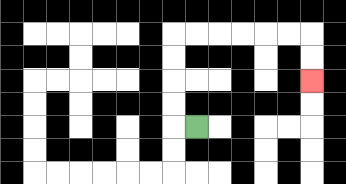{'start': '[8, 5]', 'end': '[13, 3]', 'path_directions': 'L,U,U,U,U,R,R,R,R,R,R,D,D', 'path_coordinates': '[[8, 5], [7, 5], [7, 4], [7, 3], [7, 2], [7, 1], [8, 1], [9, 1], [10, 1], [11, 1], [12, 1], [13, 1], [13, 2], [13, 3]]'}